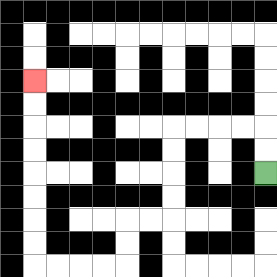{'start': '[11, 7]', 'end': '[1, 3]', 'path_directions': 'U,U,L,L,L,L,D,D,D,D,L,L,D,D,L,L,L,L,U,U,U,U,U,U,U,U', 'path_coordinates': '[[11, 7], [11, 6], [11, 5], [10, 5], [9, 5], [8, 5], [7, 5], [7, 6], [7, 7], [7, 8], [7, 9], [6, 9], [5, 9], [5, 10], [5, 11], [4, 11], [3, 11], [2, 11], [1, 11], [1, 10], [1, 9], [1, 8], [1, 7], [1, 6], [1, 5], [1, 4], [1, 3]]'}